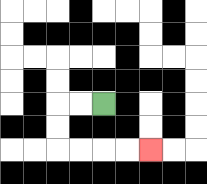{'start': '[4, 4]', 'end': '[6, 6]', 'path_directions': 'L,L,D,D,R,R,R,R', 'path_coordinates': '[[4, 4], [3, 4], [2, 4], [2, 5], [2, 6], [3, 6], [4, 6], [5, 6], [6, 6]]'}